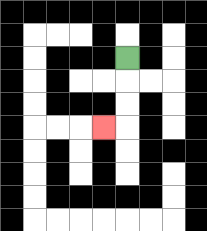{'start': '[5, 2]', 'end': '[4, 5]', 'path_directions': 'D,D,D,L', 'path_coordinates': '[[5, 2], [5, 3], [5, 4], [5, 5], [4, 5]]'}